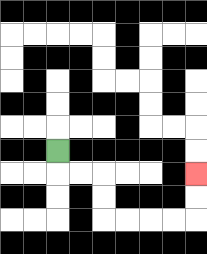{'start': '[2, 6]', 'end': '[8, 7]', 'path_directions': 'D,R,R,D,D,R,R,R,R,U,U', 'path_coordinates': '[[2, 6], [2, 7], [3, 7], [4, 7], [4, 8], [4, 9], [5, 9], [6, 9], [7, 9], [8, 9], [8, 8], [8, 7]]'}